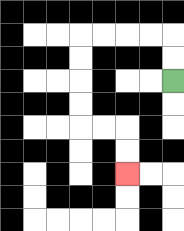{'start': '[7, 3]', 'end': '[5, 7]', 'path_directions': 'U,U,L,L,L,L,D,D,D,D,R,R,D,D', 'path_coordinates': '[[7, 3], [7, 2], [7, 1], [6, 1], [5, 1], [4, 1], [3, 1], [3, 2], [3, 3], [3, 4], [3, 5], [4, 5], [5, 5], [5, 6], [5, 7]]'}